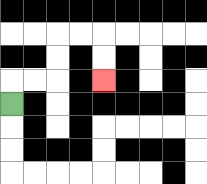{'start': '[0, 4]', 'end': '[4, 3]', 'path_directions': 'U,R,R,U,U,R,R,D,D', 'path_coordinates': '[[0, 4], [0, 3], [1, 3], [2, 3], [2, 2], [2, 1], [3, 1], [4, 1], [4, 2], [4, 3]]'}